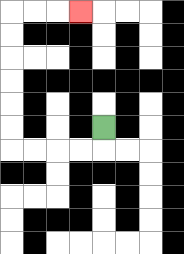{'start': '[4, 5]', 'end': '[3, 0]', 'path_directions': 'D,L,L,L,L,U,U,U,U,U,U,R,R,R', 'path_coordinates': '[[4, 5], [4, 6], [3, 6], [2, 6], [1, 6], [0, 6], [0, 5], [0, 4], [0, 3], [0, 2], [0, 1], [0, 0], [1, 0], [2, 0], [3, 0]]'}